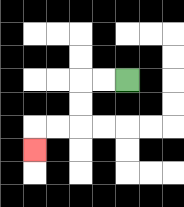{'start': '[5, 3]', 'end': '[1, 6]', 'path_directions': 'L,L,D,D,L,L,D', 'path_coordinates': '[[5, 3], [4, 3], [3, 3], [3, 4], [3, 5], [2, 5], [1, 5], [1, 6]]'}